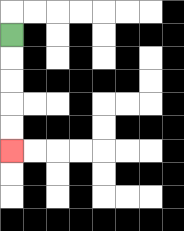{'start': '[0, 1]', 'end': '[0, 6]', 'path_directions': 'D,D,D,D,D', 'path_coordinates': '[[0, 1], [0, 2], [0, 3], [0, 4], [0, 5], [0, 6]]'}